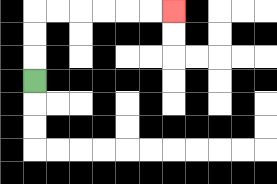{'start': '[1, 3]', 'end': '[7, 0]', 'path_directions': 'U,U,U,R,R,R,R,R,R', 'path_coordinates': '[[1, 3], [1, 2], [1, 1], [1, 0], [2, 0], [3, 0], [4, 0], [5, 0], [6, 0], [7, 0]]'}